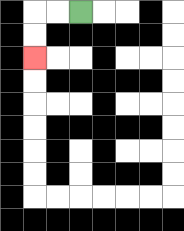{'start': '[3, 0]', 'end': '[1, 2]', 'path_directions': 'L,L,D,D', 'path_coordinates': '[[3, 0], [2, 0], [1, 0], [1, 1], [1, 2]]'}